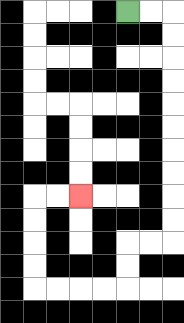{'start': '[5, 0]', 'end': '[3, 8]', 'path_directions': 'R,R,D,D,D,D,D,D,D,D,D,D,L,L,D,D,L,L,L,L,U,U,U,U,R,R', 'path_coordinates': '[[5, 0], [6, 0], [7, 0], [7, 1], [7, 2], [7, 3], [7, 4], [7, 5], [7, 6], [7, 7], [7, 8], [7, 9], [7, 10], [6, 10], [5, 10], [5, 11], [5, 12], [4, 12], [3, 12], [2, 12], [1, 12], [1, 11], [1, 10], [1, 9], [1, 8], [2, 8], [3, 8]]'}